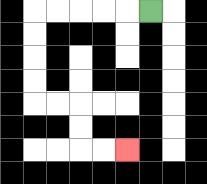{'start': '[6, 0]', 'end': '[5, 6]', 'path_directions': 'L,L,L,L,L,D,D,D,D,R,R,D,D,R,R', 'path_coordinates': '[[6, 0], [5, 0], [4, 0], [3, 0], [2, 0], [1, 0], [1, 1], [1, 2], [1, 3], [1, 4], [2, 4], [3, 4], [3, 5], [3, 6], [4, 6], [5, 6]]'}